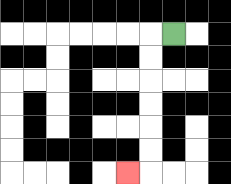{'start': '[7, 1]', 'end': '[5, 7]', 'path_directions': 'L,D,D,D,D,D,D,L', 'path_coordinates': '[[7, 1], [6, 1], [6, 2], [6, 3], [6, 4], [6, 5], [6, 6], [6, 7], [5, 7]]'}